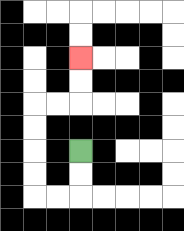{'start': '[3, 6]', 'end': '[3, 2]', 'path_directions': 'D,D,L,L,U,U,U,U,R,R,U,U', 'path_coordinates': '[[3, 6], [3, 7], [3, 8], [2, 8], [1, 8], [1, 7], [1, 6], [1, 5], [1, 4], [2, 4], [3, 4], [3, 3], [3, 2]]'}